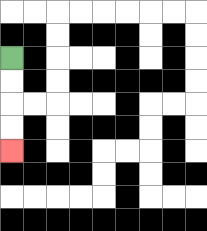{'start': '[0, 2]', 'end': '[0, 6]', 'path_directions': 'D,D,D,D', 'path_coordinates': '[[0, 2], [0, 3], [0, 4], [0, 5], [0, 6]]'}